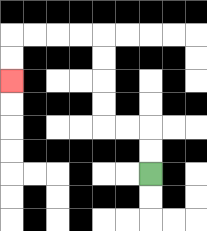{'start': '[6, 7]', 'end': '[0, 3]', 'path_directions': 'U,U,L,L,U,U,U,U,L,L,L,L,D,D', 'path_coordinates': '[[6, 7], [6, 6], [6, 5], [5, 5], [4, 5], [4, 4], [4, 3], [4, 2], [4, 1], [3, 1], [2, 1], [1, 1], [0, 1], [0, 2], [0, 3]]'}